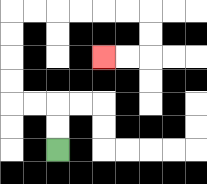{'start': '[2, 6]', 'end': '[4, 2]', 'path_directions': 'U,U,L,L,U,U,U,U,R,R,R,R,R,R,D,D,L,L', 'path_coordinates': '[[2, 6], [2, 5], [2, 4], [1, 4], [0, 4], [0, 3], [0, 2], [0, 1], [0, 0], [1, 0], [2, 0], [3, 0], [4, 0], [5, 0], [6, 0], [6, 1], [6, 2], [5, 2], [4, 2]]'}